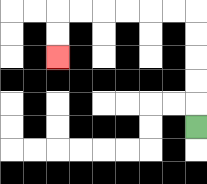{'start': '[8, 5]', 'end': '[2, 2]', 'path_directions': 'U,U,U,U,U,L,L,L,L,L,L,D,D', 'path_coordinates': '[[8, 5], [8, 4], [8, 3], [8, 2], [8, 1], [8, 0], [7, 0], [6, 0], [5, 0], [4, 0], [3, 0], [2, 0], [2, 1], [2, 2]]'}